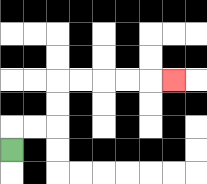{'start': '[0, 6]', 'end': '[7, 3]', 'path_directions': 'U,R,R,U,U,R,R,R,R,R', 'path_coordinates': '[[0, 6], [0, 5], [1, 5], [2, 5], [2, 4], [2, 3], [3, 3], [4, 3], [5, 3], [6, 3], [7, 3]]'}